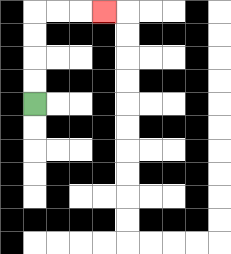{'start': '[1, 4]', 'end': '[4, 0]', 'path_directions': 'U,U,U,U,R,R,R', 'path_coordinates': '[[1, 4], [1, 3], [1, 2], [1, 1], [1, 0], [2, 0], [3, 0], [4, 0]]'}